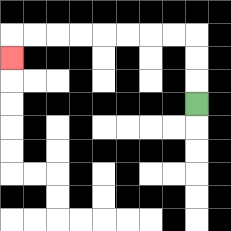{'start': '[8, 4]', 'end': '[0, 2]', 'path_directions': 'U,U,U,L,L,L,L,L,L,L,L,D', 'path_coordinates': '[[8, 4], [8, 3], [8, 2], [8, 1], [7, 1], [6, 1], [5, 1], [4, 1], [3, 1], [2, 1], [1, 1], [0, 1], [0, 2]]'}